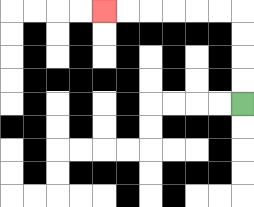{'start': '[10, 4]', 'end': '[4, 0]', 'path_directions': 'U,U,U,U,L,L,L,L,L,L', 'path_coordinates': '[[10, 4], [10, 3], [10, 2], [10, 1], [10, 0], [9, 0], [8, 0], [7, 0], [6, 0], [5, 0], [4, 0]]'}